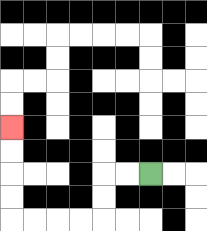{'start': '[6, 7]', 'end': '[0, 5]', 'path_directions': 'L,L,D,D,L,L,L,L,U,U,U,U', 'path_coordinates': '[[6, 7], [5, 7], [4, 7], [4, 8], [4, 9], [3, 9], [2, 9], [1, 9], [0, 9], [0, 8], [0, 7], [0, 6], [0, 5]]'}